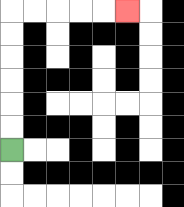{'start': '[0, 6]', 'end': '[5, 0]', 'path_directions': 'U,U,U,U,U,U,R,R,R,R,R', 'path_coordinates': '[[0, 6], [0, 5], [0, 4], [0, 3], [0, 2], [0, 1], [0, 0], [1, 0], [2, 0], [3, 0], [4, 0], [5, 0]]'}